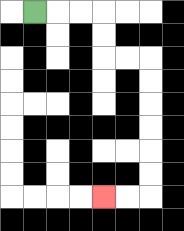{'start': '[1, 0]', 'end': '[4, 8]', 'path_directions': 'R,R,R,D,D,R,R,D,D,D,D,D,D,L,L', 'path_coordinates': '[[1, 0], [2, 0], [3, 0], [4, 0], [4, 1], [4, 2], [5, 2], [6, 2], [6, 3], [6, 4], [6, 5], [6, 6], [6, 7], [6, 8], [5, 8], [4, 8]]'}